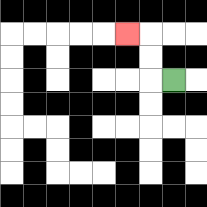{'start': '[7, 3]', 'end': '[5, 1]', 'path_directions': 'L,U,U,L', 'path_coordinates': '[[7, 3], [6, 3], [6, 2], [6, 1], [5, 1]]'}